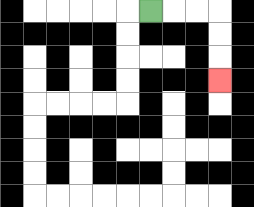{'start': '[6, 0]', 'end': '[9, 3]', 'path_directions': 'R,R,R,D,D,D', 'path_coordinates': '[[6, 0], [7, 0], [8, 0], [9, 0], [9, 1], [9, 2], [9, 3]]'}